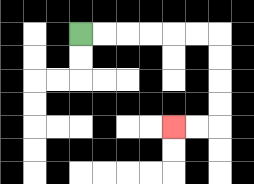{'start': '[3, 1]', 'end': '[7, 5]', 'path_directions': 'R,R,R,R,R,R,D,D,D,D,L,L', 'path_coordinates': '[[3, 1], [4, 1], [5, 1], [6, 1], [7, 1], [8, 1], [9, 1], [9, 2], [9, 3], [9, 4], [9, 5], [8, 5], [7, 5]]'}